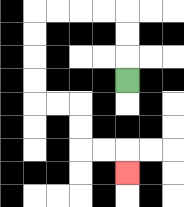{'start': '[5, 3]', 'end': '[5, 7]', 'path_directions': 'U,U,U,L,L,L,L,D,D,D,D,R,R,D,D,R,R,D', 'path_coordinates': '[[5, 3], [5, 2], [5, 1], [5, 0], [4, 0], [3, 0], [2, 0], [1, 0], [1, 1], [1, 2], [1, 3], [1, 4], [2, 4], [3, 4], [3, 5], [3, 6], [4, 6], [5, 6], [5, 7]]'}